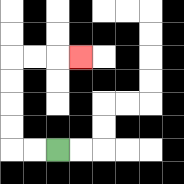{'start': '[2, 6]', 'end': '[3, 2]', 'path_directions': 'L,L,U,U,U,U,R,R,R', 'path_coordinates': '[[2, 6], [1, 6], [0, 6], [0, 5], [0, 4], [0, 3], [0, 2], [1, 2], [2, 2], [3, 2]]'}